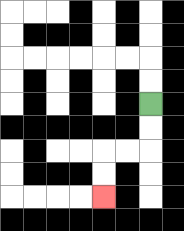{'start': '[6, 4]', 'end': '[4, 8]', 'path_directions': 'D,D,L,L,D,D', 'path_coordinates': '[[6, 4], [6, 5], [6, 6], [5, 6], [4, 6], [4, 7], [4, 8]]'}